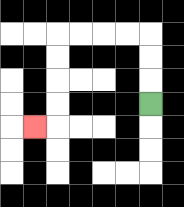{'start': '[6, 4]', 'end': '[1, 5]', 'path_directions': 'U,U,U,L,L,L,L,D,D,D,D,L', 'path_coordinates': '[[6, 4], [6, 3], [6, 2], [6, 1], [5, 1], [4, 1], [3, 1], [2, 1], [2, 2], [2, 3], [2, 4], [2, 5], [1, 5]]'}